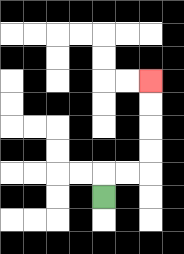{'start': '[4, 8]', 'end': '[6, 3]', 'path_directions': 'U,R,R,U,U,U,U', 'path_coordinates': '[[4, 8], [4, 7], [5, 7], [6, 7], [6, 6], [6, 5], [6, 4], [6, 3]]'}